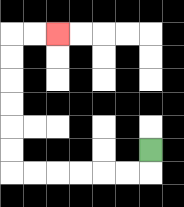{'start': '[6, 6]', 'end': '[2, 1]', 'path_directions': 'D,L,L,L,L,L,L,U,U,U,U,U,U,R,R', 'path_coordinates': '[[6, 6], [6, 7], [5, 7], [4, 7], [3, 7], [2, 7], [1, 7], [0, 7], [0, 6], [0, 5], [0, 4], [0, 3], [0, 2], [0, 1], [1, 1], [2, 1]]'}